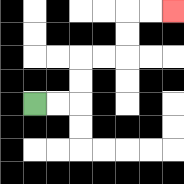{'start': '[1, 4]', 'end': '[7, 0]', 'path_directions': 'R,R,U,U,R,R,U,U,R,R', 'path_coordinates': '[[1, 4], [2, 4], [3, 4], [3, 3], [3, 2], [4, 2], [5, 2], [5, 1], [5, 0], [6, 0], [7, 0]]'}